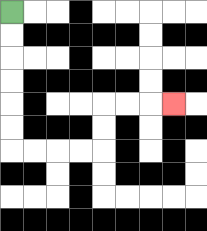{'start': '[0, 0]', 'end': '[7, 4]', 'path_directions': 'D,D,D,D,D,D,R,R,R,R,U,U,R,R,R', 'path_coordinates': '[[0, 0], [0, 1], [0, 2], [0, 3], [0, 4], [0, 5], [0, 6], [1, 6], [2, 6], [3, 6], [4, 6], [4, 5], [4, 4], [5, 4], [6, 4], [7, 4]]'}